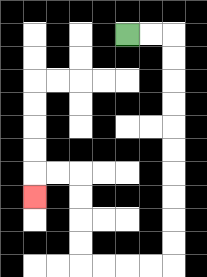{'start': '[5, 1]', 'end': '[1, 8]', 'path_directions': 'R,R,D,D,D,D,D,D,D,D,D,D,L,L,L,L,U,U,U,U,L,L,D', 'path_coordinates': '[[5, 1], [6, 1], [7, 1], [7, 2], [7, 3], [7, 4], [7, 5], [7, 6], [7, 7], [7, 8], [7, 9], [7, 10], [7, 11], [6, 11], [5, 11], [4, 11], [3, 11], [3, 10], [3, 9], [3, 8], [3, 7], [2, 7], [1, 7], [1, 8]]'}